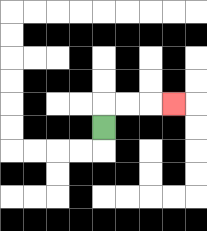{'start': '[4, 5]', 'end': '[7, 4]', 'path_directions': 'U,R,R,R', 'path_coordinates': '[[4, 5], [4, 4], [5, 4], [6, 4], [7, 4]]'}